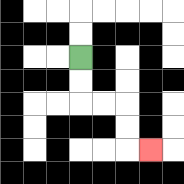{'start': '[3, 2]', 'end': '[6, 6]', 'path_directions': 'D,D,R,R,D,D,R', 'path_coordinates': '[[3, 2], [3, 3], [3, 4], [4, 4], [5, 4], [5, 5], [5, 6], [6, 6]]'}